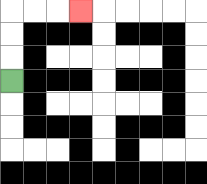{'start': '[0, 3]', 'end': '[3, 0]', 'path_directions': 'U,U,U,R,R,R', 'path_coordinates': '[[0, 3], [0, 2], [0, 1], [0, 0], [1, 0], [2, 0], [3, 0]]'}